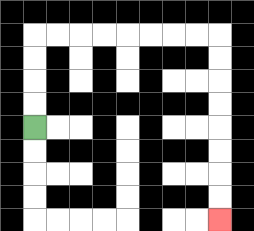{'start': '[1, 5]', 'end': '[9, 9]', 'path_directions': 'U,U,U,U,R,R,R,R,R,R,R,R,D,D,D,D,D,D,D,D', 'path_coordinates': '[[1, 5], [1, 4], [1, 3], [1, 2], [1, 1], [2, 1], [3, 1], [4, 1], [5, 1], [6, 1], [7, 1], [8, 1], [9, 1], [9, 2], [9, 3], [9, 4], [9, 5], [9, 6], [9, 7], [9, 8], [9, 9]]'}